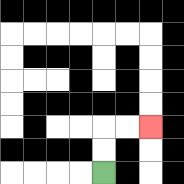{'start': '[4, 7]', 'end': '[6, 5]', 'path_directions': 'U,U,R,R', 'path_coordinates': '[[4, 7], [4, 6], [4, 5], [5, 5], [6, 5]]'}